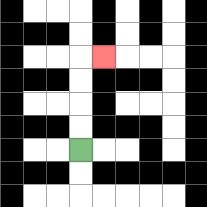{'start': '[3, 6]', 'end': '[4, 2]', 'path_directions': 'U,U,U,U,R', 'path_coordinates': '[[3, 6], [3, 5], [3, 4], [3, 3], [3, 2], [4, 2]]'}